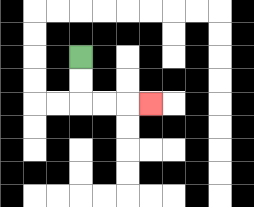{'start': '[3, 2]', 'end': '[6, 4]', 'path_directions': 'D,D,R,R,R', 'path_coordinates': '[[3, 2], [3, 3], [3, 4], [4, 4], [5, 4], [6, 4]]'}